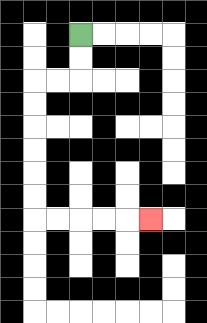{'start': '[3, 1]', 'end': '[6, 9]', 'path_directions': 'D,D,L,L,D,D,D,D,D,D,R,R,R,R,R', 'path_coordinates': '[[3, 1], [3, 2], [3, 3], [2, 3], [1, 3], [1, 4], [1, 5], [1, 6], [1, 7], [1, 8], [1, 9], [2, 9], [3, 9], [4, 9], [5, 9], [6, 9]]'}